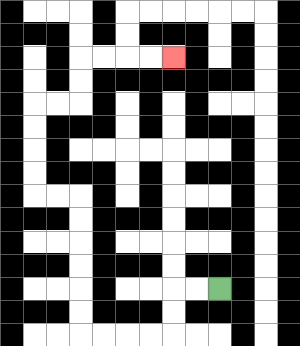{'start': '[9, 12]', 'end': '[7, 2]', 'path_directions': 'L,L,D,D,L,L,L,L,U,U,U,U,U,U,L,L,U,U,U,U,R,R,U,U,R,R,R,R', 'path_coordinates': '[[9, 12], [8, 12], [7, 12], [7, 13], [7, 14], [6, 14], [5, 14], [4, 14], [3, 14], [3, 13], [3, 12], [3, 11], [3, 10], [3, 9], [3, 8], [2, 8], [1, 8], [1, 7], [1, 6], [1, 5], [1, 4], [2, 4], [3, 4], [3, 3], [3, 2], [4, 2], [5, 2], [6, 2], [7, 2]]'}